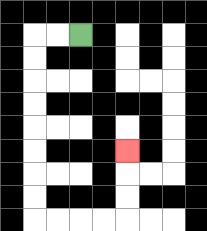{'start': '[3, 1]', 'end': '[5, 6]', 'path_directions': 'L,L,D,D,D,D,D,D,D,D,R,R,R,R,U,U,U', 'path_coordinates': '[[3, 1], [2, 1], [1, 1], [1, 2], [1, 3], [1, 4], [1, 5], [1, 6], [1, 7], [1, 8], [1, 9], [2, 9], [3, 9], [4, 9], [5, 9], [5, 8], [5, 7], [5, 6]]'}